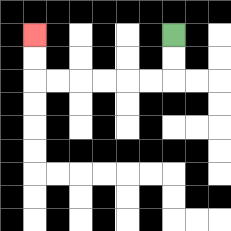{'start': '[7, 1]', 'end': '[1, 1]', 'path_directions': 'D,D,L,L,L,L,L,L,U,U', 'path_coordinates': '[[7, 1], [7, 2], [7, 3], [6, 3], [5, 3], [4, 3], [3, 3], [2, 3], [1, 3], [1, 2], [1, 1]]'}